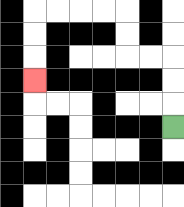{'start': '[7, 5]', 'end': '[1, 3]', 'path_directions': 'U,U,U,L,L,U,U,L,L,L,L,D,D,D', 'path_coordinates': '[[7, 5], [7, 4], [7, 3], [7, 2], [6, 2], [5, 2], [5, 1], [5, 0], [4, 0], [3, 0], [2, 0], [1, 0], [1, 1], [1, 2], [1, 3]]'}